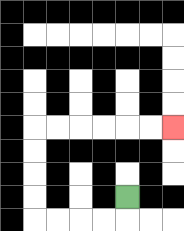{'start': '[5, 8]', 'end': '[7, 5]', 'path_directions': 'D,L,L,L,L,U,U,U,U,R,R,R,R,R,R', 'path_coordinates': '[[5, 8], [5, 9], [4, 9], [3, 9], [2, 9], [1, 9], [1, 8], [1, 7], [1, 6], [1, 5], [2, 5], [3, 5], [4, 5], [5, 5], [6, 5], [7, 5]]'}